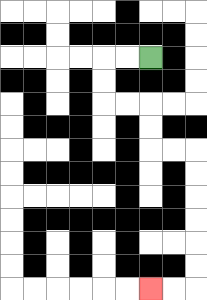{'start': '[6, 2]', 'end': '[6, 12]', 'path_directions': 'L,L,D,D,R,R,D,D,R,R,D,D,D,D,D,D,L,L', 'path_coordinates': '[[6, 2], [5, 2], [4, 2], [4, 3], [4, 4], [5, 4], [6, 4], [6, 5], [6, 6], [7, 6], [8, 6], [8, 7], [8, 8], [8, 9], [8, 10], [8, 11], [8, 12], [7, 12], [6, 12]]'}